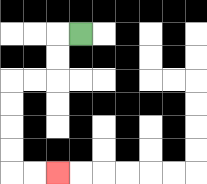{'start': '[3, 1]', 'end': '[2, 7]', 'path_directions': 'L,D,D,L,L,D,D,D,D,R,R', 'path_coordinates': '[[3, 1], [2, 1], [2, 2], [2, 3], [1, 3], [0, 3], [0, 4], [0, 5], [0, 6], [0, 7], [1, 7], [2, 7]]'}